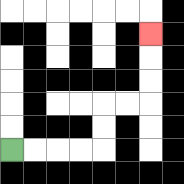{'start': '[0, 6]', 'end': '[6, 1]', 'path_directions': 'R,R,R,R,U,U,R,R,U,U,U', 'path_coordinates': '[[0, 6], [1, 6], [2, 6], [3, 6], [4, 6], [4, 5], [4, 4], [5, 4], [6, 4], [6, 3], [6, 2], [6, 1]]'}